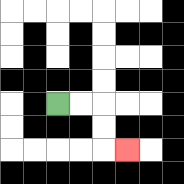{'start': '[2, 4]', 'end': '[5, 6]', 'path_directions': 'R,R,D,D,R', 'path_coordinates': '[[2, 4], [3, 4], [4, 4], [4, 5], [4, 6], [5, 6]]'}